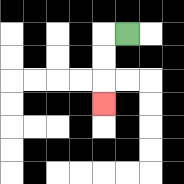{'start': '[5, 1]', 'end': '[4, 4]', 'path_directions': 'L,D,D,D', 'path_coordinates': '[[5, 1], [4, 1], [4, 2], [4, 3], [4, 4]]'}